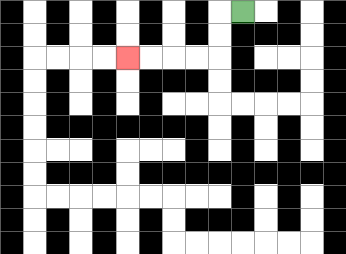{'start': '[10, 0]', 'end': '[5, 2]', 'path_directions': 'L,D,D,L,L,L,L', 'path_coordinates': '[[10, 0], [9, 0], [9, 1], [9, 2], [8, 2], [7, 2], [6, 2], [5, 2]]'}